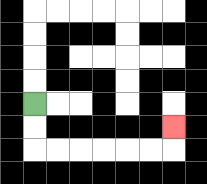{'start': '[1, 4]', 'end': '[7, 5]', 'path_directions': 'D,D,R,R,R,R,R,R,U', 'path_coordinates': '[[1, 4], [1, 5], [1, 6], [2, 6], [3, 6], [4, 6], [5, 6], [6, 6], [7, 6], [7, 5]]'}